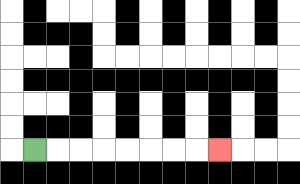{'start': '[1, 6]', 'end': '[9, 6]', 'path_directions': 'R,R,R,R,R,R,R,R', 'path_coordinates': '[[1, 6], [2, 6], [3, 6], [4, 6], [5, 6], [6, 6], [7, 6], [8, 6], [9, 6]]'}